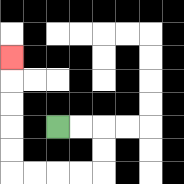{'start': '[2, 5]', 'end': '[0, 2]', 'path_directions': 'R,R,D,D,L,L,L,L,U,U,U,U,U', 'path_coordinates': '[[2, 5], [3, 5], [4, 5], [4, 6], [4, 7], [3, 7], [2, 7], [1, 7], [0, 7], [0, 6], [0, 5], [0, 4], [0, 3], [0, 2]]'}